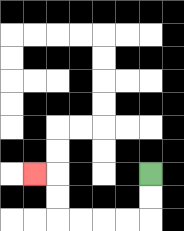{'start': '[6, 7]', 'end': '[1, 7]', 'path_directions': 'D,D,L,L,L,L,U,U,L', 'path_coordinates': '[[6, 7], [6, 8], [6, 9], [5, 9], [4, 9], [3, 9], [2, 9], [2, 8], [2, 7], [1, 7]]'}